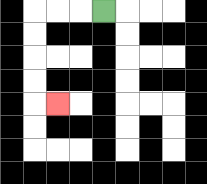{'start': '[4, 0]', 'end': '[2, 4]', 'path_directions': 'L,L,L,D,D,D,D,R', 'path_coordinates': '[[4, 0], [3, 0], [2, 0], [1, 0], [1, 1], [1, 2], [1, 3], [1, 4], [2, 4]]'}